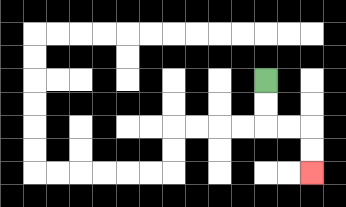{'start': '[11, 3]', 'end': '[13, 7]', 'path_directions': 'D,D,R,R,D,D', 'path_coordinates': '[[11, 3], [11, 4], [11, 5], [12, 5], [13, 5], [13, 6], [13, 7]]'}